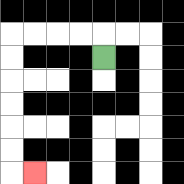{'start': '[4, 2]', 'end': '[1, 7]', 'path_directions': 'U,L,L,L,L,D,D,D,D,D,D,R', 'path_coordinates': '[[4, 2], [4, 1], [3, 1], [2, 1], [1, 1], [0, 1], [0, 2], [0, 3], [0, 4], [0, 5], [0, 6], [0, 7], [1, 7]]'}